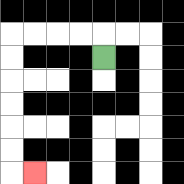{'start': '[4, 2]', 'end': '[1, 7]', 'path_directions': 'U,L,L,L,L,D,D,D,D,D,D,R', 'path_coordinates': '[[4, 2], [4, 1], [3, 1], [2, 1], [1, 1], [0, 1], [0, 2], [0, 3], [0, 4], [0, 5], [0, 6], [0, 7], [1, 7]]'}